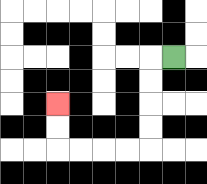{'start': '[7, 2]', 'end': '[2, 4]', 'path_directions': 'L,D,D,D,D,L,L,L,L,U,U', 'path_coordinates': '[[7, 2], [6, 2], [6, 3], [6, 4], [6, 5], [6, 6], [5, 6], [4, 6], [3, 6], [2, 6], [2, 5], [2, 4]]'}